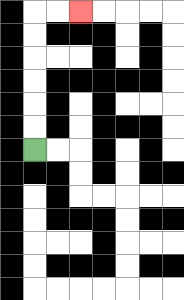{'start': '[1, 6]', 'end': '[3, 0]', 'path_directions': 'U,U,U,U,U,U,R,R', 'path_coordinates': '[[1, 6], [1, 5], [1, 4], [1, 3], [1, 2], [1, 1], [1, 0], [2, 0], [3, 0]]'}